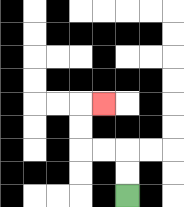{'start': '[5, 8]', 'end': '[4, 4]', 'path_directions': 'U,U,L,L,U,U,R', 'path_coordinates': '[[5, 8], [5, 7], [5, 6], [4, 6], [3, 6], [3, 5], [3, 4], [4, 4]]'}